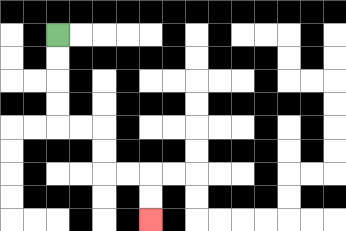{'start': '[2, 1]', 'end': '[6, 9]', 'path_directions': 'D,D,D,D,R,R,D,D,R,R,D,D', 'path_coordinates': '[[2, 1], [2, 2], [2, 3], [2, 4], [2, 5], [3, 5], [4, 5], [4, 6], [4, 7], [5, 7], [6, 7], [6, 8], [6, 9]]'}